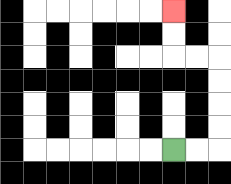{'start': '[7, 6]', 'end': '[7, 0]', 'path_directions': 'R,R,U,U,U,U,L,L,U,U', 'path_coordinates': '[[7, 6], [8, 6], [9, 6], [9, 5], [9, 4], [9, 3], [9, 2], [8, 2], [7, 2], [7, 1], [7, 0]]'}